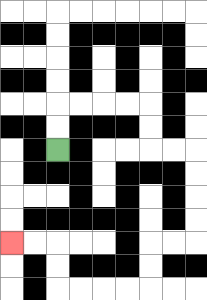{'start': '[2, 6]', 'end': '[0, 10]', 'path_directions': 'U,U,R,R,R,R,D,D,R,R,D,D,D,D,L,L,D,D,L,L,L,L,U,U,L,L', 'path_coordinates': '[[2, 6], [2, 5], [2, 4], [3, 4], [4, 4], [5, 4], [6, 4], [6, 5], [6, 6], [7, 6], [8, 6], [8, 7], [8, 8], [8, 9], [8, 10], [7, 10], [6, 10], [6, 11], [6, 12], [5, 12], [4, 12], [3, 12], [2, 12], [2, 11], [2, 10], [1, 10], [0, 10]]'}